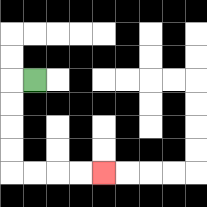{'start': '[1, 3]', 'end': '[4, 7]', 'path_directions': 'L,D,D,D,D,R,R,R,R', 'path_coordinates': '[[1, 3], [0, 3], [0, 4], [0, 5], [0, 6], [0, 7], [1, 7], [2, 7], [3, 7], [4, 7]]'}